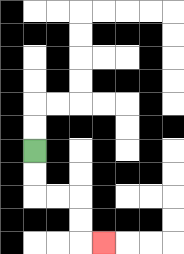{'start': '[1, 6]', 'end': '[4, 10]', 'path_directions': 'D,D,R,R,D,D,R', 'path_coordinates': '[[1, 6], [1, 7], [1, 8], [2, 8], [3, 8], [3, 9], [3, 10], [4, 10]]'}